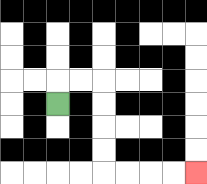{'start': '[2, 4]', 'end': '[8, 7]', 'path_directions': 'U,R,R,D,D,D,D,R,R,R,R', 'path_coordinates': '[[2, 4], [2, 3], [3, 3], [4, 3], [4, 4], [4, 5], [4, 6], [4, 7], [5, 7], [6, 7], [7, 7], [8, 7]]'}